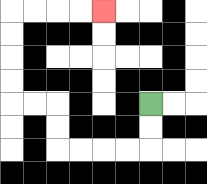{'start': '[6, 4]', 'end': '[4, 0]', 'path_directions': 'D,D,L,L,L,L,U,U,L,L,U,U,U,U,R,R,R,R', 'path_coordinates': '[[6, 4], [6, 5], [6, 6], [5, 6], [4, 6], [3, 6], [2, 6], [2, 5], [2, 4], [1, 4], [0, 4], [0, 3], [0, 2], [0, 1], [0, 0], [1, 0], [2, 0], [3, 0], [4, 0]]'}